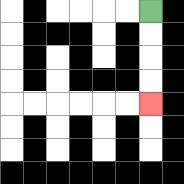{'start': '[6, 0]', 'end': '[6, 4]', 'path_directions': 'D,D,D,D', 'path_coordinates': '[[6, 0], [6, 1], [6, 2], [6, 3], [6, 4]]'}